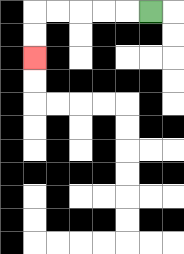{'start': '[6, 0]', 'end': '[1, 2]', 'path_directions': 'L,L,L,L,L,D,D', 'path_coordinates': '[[6, 0], [5, 0], [4, 0], [3, 0], [2, 0], [1, 0], [1, 1], [1, 2]]'}